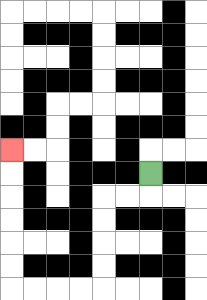{'start': '[6, 7]', 'end': '[0, 6]', 'path_directions': 'D,L,L,D,D,D,D,L,L,L,L,U,U,U,U,U,U', 'path_coordinates': '[[6, 7], [6, 8], [5, 8], [4, 8], [4, 9], [4, 10], [4, 11], [4, 12], [3, 12], [2, 12], [1, 12], [0, 12], [0, 11], [0, 10], [0, 9], [0, 8], [0, 7], [0, 6]]'}